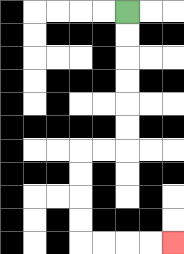{'start': '[5, 0]', 'end': '[7, 10]', 'path_directions': 'D,D,D,D,D,D,L,L,D,D,D,D,R,R,R,R', 'path_coordinates': '[[5, 0], [5, 1], [5, 2], [5, 3], [5, 4], [5, 5], [5, 6], [4, 6], [3, 6], [3, 7], [3, 8], [3, 9], [3, 10], [4, 10], [5, 10], [6, 10], [7, 10]]'}